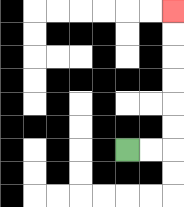{'start': '[5, 6]', 'end': '[7, 0]', 'path_directions': 'R,R,U,U,U,U,U,U', 'path_coordinates': '[[5, 6], [6, 6], [7, 6], [7, 5], [7, 4], [7, 3], [7, 2], [7, 1], [7, 0]]'}